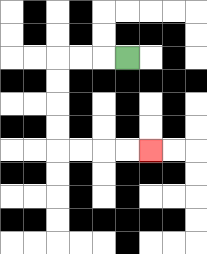{'start': '[5, 2]', 'end': '[6, 6]', 'path_directions': 'L,L,L,D,D,D,D,R,R,R,R', 'path_coordinates': '[[5, 2], [4, 2], [3, 2], [2, 2], [2, 3], [2, 4], [2, 5], [2, 6], [3, 6], [4, 6], [5, 6], [6, 6]]'}